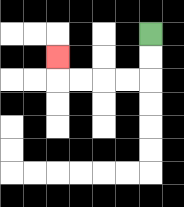{'start': '[6, 1]', 'end': '[2, 2]', 'path_directions': 'D,D,L,L,L,L,U', 'path_coordinates': '[[6, 1], [6, 2], [6, 3], [5, 3], [4, 3], [3, 3], [2, 3], [2, 2]]'}